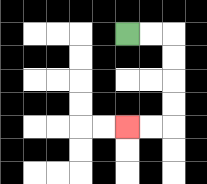{'start': '[5, 1]', 'end': '[5, 5]', 'path_directions': 'R,R,D,D,D,D,L,L', 'path_coordinates': '[[5, 1], [6, 1], [7, 1], [7, 2], [7, 3], [7, 4], [7, 5], [6, 5], [5, 5]]'}